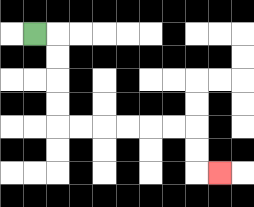{'start': '[1, 1]', 'end': '[9, 7]', 'path_directions': 'R,D,D,D,D,R,R,R,R,R,R,D,D,R', 'path_coordinates': '[[1, 1], [2, 1], [2, 2], [2, 3], [2, 4], [2, 5], [3, 5], [4, 5], [5, 5], [6, 5], [7, 5], [8, 5], [8, 6], [8, 7], [9, 7]]'}